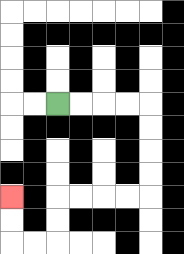{'start': '[2, 4]', 'end': '[0, 8]', 'path_directions': 'R,R,R,R,D,D,D,D,L,L,L,L,D,D,L,L,U,U', 'path_coordinates': '[[2, 4], [3, 4], [4, 4], [5, 4], [6, 4], [6, 5], [6, 6], [6, 7], [6, 8], [5, 8], [4, 8], [3, 8], [2, 8], [2, 9], [2, 10], [1, 10], [0, 10], [0, 9], [0, 8]]'}